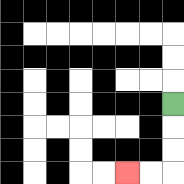{'start': '[7, 4]', 'end': '[5, 7]', 'path_directions': 'D,D,D,L,L', 'path_coordinates': '[[7, 4], [7, 5], [7, 6], [7, 7], [6, 7], [5, 7]]'}